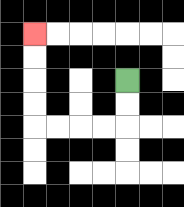{'start': '[5, 3]', 'end': '[1, 1]', 'path_directions': 'D,D,L,L,L,L,U,U,U,U', 'path_coordinates': '[[5, 3], [5, 4], [5, 5], [4, 5], [3, 5], [2, 5], [1, 5], [1, 4], [1, 3], [1, 2], [1, 1]]'}